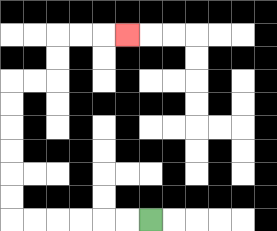{'start': '[6, 9]', 'end': '[5, 1]', 'path_directions': 'L,L,L,L,L,L,U,U,U,U,U,U,R,R,U,U,R,R,R', 'path_coordinates': '[[6, 9], [5, 9], [4, 9], [3, 9], [2, 9], [1, 9], [0, 9], [0, 8], [0, 7], [0, 6], [0, 5], [0, 4], [0, 3], [1, 3], [2, 3], [2, 2], [2, 1], [3, 1], [4, 1], [5, 1]]'}